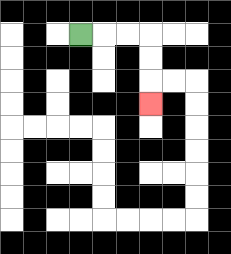{'start': '[3, 1]', 'end': '[6, 4]', 'path_directions': 'R,R,R,D,D,D', 'path_coordinates': '[[3, 1], [4, 1], [5, 1], [6, 1], [6, 2], [6, 3], [6, 4]]'}